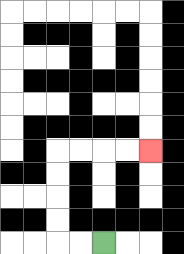{'start': '[4, 10]', 'end': '[6, 6]', 'path_directions': 'L,L,U,U,U,U,R,R,R,R', 'path_coordinates': '[[4, 10], [3, 10], [2, 10], [2, 9], [2, 8], [2, 7], [2, 6], [3, 6], [4, 6], [5, 6], [6, 6]]'}